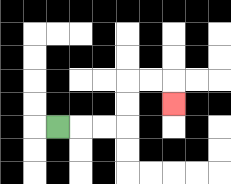{'start': '[2, 5]', 'end': '[7, 4]', 'path_directions': 'R,R,R,U,U,R,R,D', 'path_coordinates': '[[2, 5], [3, 5], [4, 5], [5, 5], [5, 4], [5, 3], [6, 3], [7, 3], [7, 4]]'}